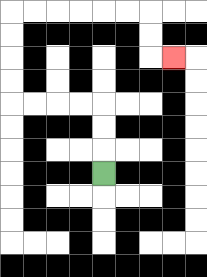{'start': '[4, 7]', 'end': '[7, 2]', 'path_directions': 'U,U,U,L,L,L,L,U,U,U,U,R,R,R,R,R,R,D,D,R', 'path_coordinates': '[[4, 7], [4, 6], [4, 5], [4, 4], [3, 4], [2, 4], [1, 4], [0, 4], [0, 3], [0, 2], [0, 1], [0, 0], [1, 0], [2, 0], [3, 0], [4, 0], [5, 0], [6, 0], [6, 1], [6, 2], [7, 2]]'}